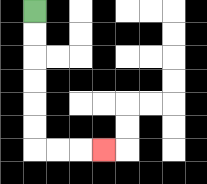{'start': '[1, 0]', 'end': '[4, 6]', 'path_directions': 'D,D,D,D,D,D,R,R,R', 'path_coordinates': '[[1, 0], [1, 1], [1, 2], [1, 3], [1, 4], [1, 5], [1, 6], [2, 6], [3, 6], [4, 6]]'}